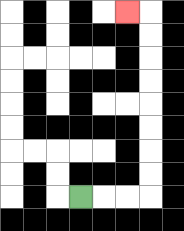{'start': '[3, 8]', 'end': '[5, 0]', 'path_directions': 'R,R,R,U,U,U,U,U,U,U,U,L', 'path_coordinates': '[[3, 8], [4, 8], [5, 8], [6, 8], [6, 7], [6, 6], [6, 5], [6, 4], [6, 3], [6, 2], [6, 1], [6, 0], [5, 0]]'}